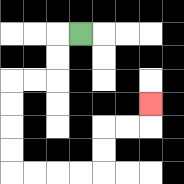{'start': '[3, 1]', 'end': '[6, 4]', 'path_directions': 'L,D,D,L,L,D,D,D,D,R,R,R,R,U,U,R,R,U', 'path_coordinates': '[[3, 1], [2, 1], [2, 2], [2, 3], [1, 3], [0, 3], [0, 4], [0, 5], [0, 6], [0, 7], [1, 7], [2, 7], [3, 7], [4, 7], [4, 6], [4, 5], [5, 5], [6, 5], [6, 4]]'}